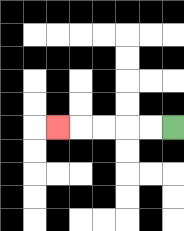{'start': '[7, 5]', 'end': '[2, 5]', 'path_directions': 'L,L,L,L,L', 'path_coordinates': '[[7, 5], [6, 5], [5, 5], [4, 5], [3, 5], [2, 5]]'}